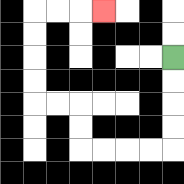{'start': '[7, 2]', 'end': '[4, 0]', 'path_directions': 'D,D,D,D,L,L,L,L,U,U,L,L,U,U,U,U,R,R,R', 'path_coordinates': '[[7, 2], [7, 3], [7, 4], [7, 5], [7, 6], [6, 6], [5, 6], [4, 6], [3, 6], [3, 5], [3, 4], [2, 4], [1, 4], [1, 3], [1, 2], [1, 1], [1, 0], [2, 0], [3, 0], [4, 0]]'}